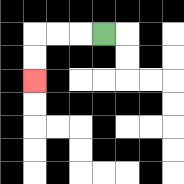{'start': '[4, 1]', 'end': '[1, 3]', 'path_directions': 'L,L,L,D,D', 'path_coordinates': '[[4, 1], [3, 1], [2, 1], [1, 1], [1, 2], [1, 3]]'}